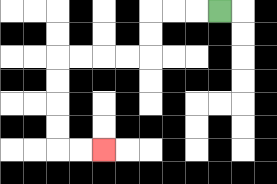{'start': '[9, 0]', 'end': '[4, 6]', 'path_directions': 'L,L,L,D,D,L,L,L,L,D,D,D,D,R,R', 'path_coordinates': '[[9, 0], [8, 0], [7, 0], [6, 0], [6, 1], [6, 2], [5, 2], [4, 2], [3, 2], [2, 2], [2, 3], [2, 4], [2, 5], [2, 6], [3, 6], [4, 6]]'}